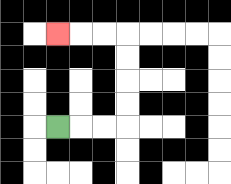{'start': '[2, 5]', 'end': '[2, 1]', 'path_directions': 'R,R,R,U,U,U,U,L,L,L', 'path_coordinates': '[[2, 5], [3, 5], [4, 5], [5, 5], [5, 4], [5, 3], [5, 2], [5, 1], [4, 1], [3, 1], [2, 1]]'}